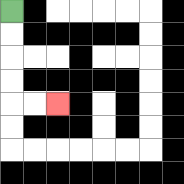{'start': '[0, 0]', 'end': '[2, 4]', 'path_directions': 'D,D,D,D,R,R', 'path_coordinates': '[[0, 0], [0, 1], [0, 2], [0, 3], [0, 4], [1, 4], [2, 4]]'}